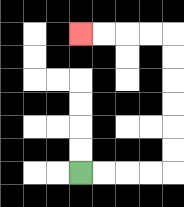{'start': '[3, 7]', 'end': '[3, 1]', 'path_directions': 'R,R,R,R,U,U,U,U,U,U,L,L,L,L', 'path_coordinates': '[[3, 7], [4, 7], [5, 7], [6, 7], [7, 7], [7, 6], [7, 5], [7, 4], [7, 3], [7, 2], [7, 1], [6, 1], [5, 1], [4, 1], [3, 1]]'}